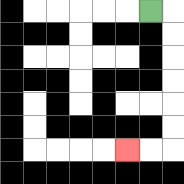{'start': '[6, 0]', 'end': '[5, 6]', 'path_directions': 'R,D,D,D,D,D,D,L,L', 'path_coordinates': '[[6, 0], [7, 0], [7, 1], [7, 2], [7, 3], [7, 4], [7, 5], [7, 6], [6, 6], [5, 6]]'}